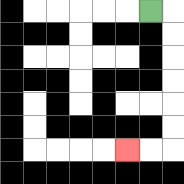{'start': '[6, 0]', 'end': '[5, 6]', 'path_directions': 'R,D,D,D,D,D,D,L,L', 'path_coordinates': '[[6, 0], [7, 0], [7, 1], [7, 2], [7, 3], [7, 4], [7, 5], [7, 6], [6, 6], [5, 6]]'}